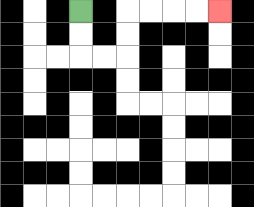{'start': '[3, 0]', 'end': '[9, 0]', 'path_directions': 'D,D,R,R,U,U,R,R,R,R', 'path_coordinates': '[[3, 0], [3, 1], [3, 2], [4, 2], [5, 2], [5, 1], [5, 0], [6, 0], [7, 0], [8, 0], [9, 0]]'}